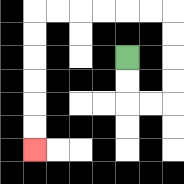{'start': '[5, 2]', 'end': '[1, 6]', 'path_directions': 'D,D,R,R,U,U,U,U,L,L,L,L,L,L,D,D,D,D,D,D', 'path_coordinates': '[[5, 2], [5, 3], [5, 4], [6, 4], [7, 4], [7, 3], [7, 2], [7, 1], [7, 0], [6, 0], [5, 0], [4, 0], [3, 0], [2, 0], [1, 0], [1, 1], [1, 2], [1, 3], [1, 4], [1, 5], [1, 6]]'}